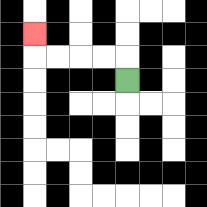{'start': '[5, 3]', 'end': '[1, 1]', 'path_directions': 'U,L,L,L,L,U', 'path_coordinates': '[[5, 3], [5, 2], [4, 2], [3, 2], [2, 2], [1, 2], [1, 1]]'}